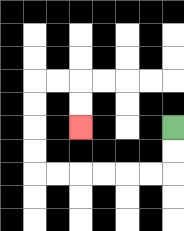{'start': '[7, 5]', 'end': '[3, 5]', 'path_directions': 'D,D,L,L,L,L,L,L,U,U,U,U,R,R,D,D', 'path_coordinates': '[[7, 5], [7, 6], [7, 7], [6, 7], [5, 7], [4, 7], [3, 7], [2, 7], [1, 7], [1, 6], [1, 5], [1, 4], [1, 3], [2, 3], [3, 3], [3, 4], [3, 5]]'}